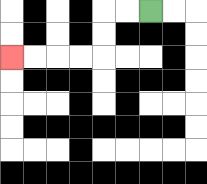{'start': '[6, 0]', 'end': '[0, 2]', 'path_directions': 'L,L,D,D,L,L,L,L', 'path_coordinates': '[[6, 0], [5, 0], [4, 0], [4, 1], [4, 2], [3, 2], [2, 2], [1, 2], [0, 2]]'}